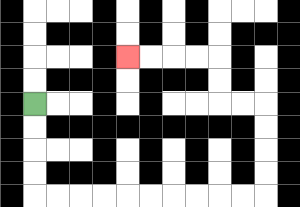{'start': '[1, 4]', 'end': '[5, 2]', 'path_directions': 'D,D,D,D,R,R,R,R,R,R,R,R,R,R,U,U,U,U,L,L,U,U,L,L,L,L', 'path_coordinates': '[[1, 4], [1, 5], [1, 6], [1, 7], [1, 8], [2, 8], [3, 8], [4, 8], [5, 8], [6, 8], [7, 8], [8, 8], [9, 8], [10, 8], [11, 8], [11, 7], [11, 6], [11, 5], [11, 4], [10, 4], [9, 4], [9, 3], [9, 2], [8, 2], [7, 2], [6, 2], [5, 2]]'}